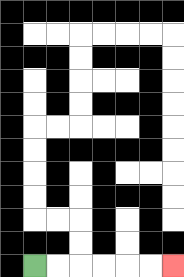{'start': '[1, 11]', 'end': '[7, 11]', 'path_directions': 'R,R,R,R,R,R', 'path_coordinates': '[[1, 11], [2, 11], [3, 11], [4, 11], [5, 11], [6, 11], [7, 11]]'}